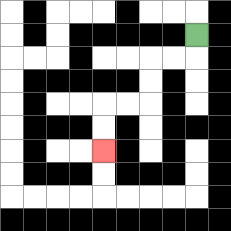{'start': '[8, 1]', 'end': '[4, 6]', 'path_directions': 'D,L,L,D,D,L,L,D,D', 'path_coordinates': '[[8, 1], [8, 2], [7, 2], [6, 2], [6, 3], [6, 4], [5, 4], [4, 4], [4, 5], [4, 6]]'}